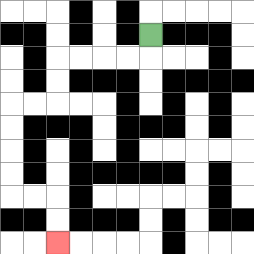{'start': '[6, 1]', 'end': '[2, 10]', 'path_directions': 'D,L,L,L,L,D,D,L,L,D,D,D,D,R,R,D,D', 'path_coordinates': '[[6, 1], [6, 2], [5, 2], [4, 2], [3, 2], [2, 2], [2, 3], [2, 4], [1, 4], [0, 4], [0, 5], [0, 6], [0, 7], [0, 8], [1, 8], [2, 8], [2, 9], [2, 10]]'}